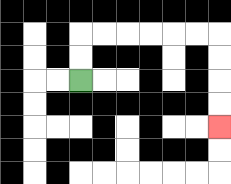{'start': '[3, 3]', 'end': '[9, 5]', 'path_directions': 'U,U,R,R,R,R,R,R,D,D,D,D', 'path_coordinates': '[[3, 3], [3, 2], [3, 1], [4, 1], [5, 1], [6, 1], [7, 1], [8, 1], [9, 1], [9, 2], [9, 3], [9, 4], [9, 5]]'}